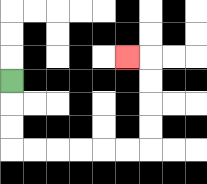{'start': '[0, 3]', 'end': '[5, 2]', 'path_directions': 'D,D,D,R,R,R,R,R,R,U,U,U,U,L', 'path_coordinates': '[[0, 3], [0, 4], [0, 5], [0, 6], [1, 6], [2, 6], [3, 6], [4, 6], [5, 6], [6, 6], [6, 5], [6, 4], [6, 3], [6, 2], [5, 2]]'}